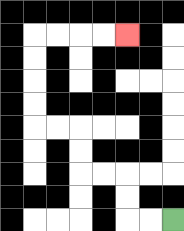{'start': '[7, 9]', 'end': '[5, 1]', 'path_directions': 'L,L,U,U,L,L,U,U,L,L,U,U,U,U,R,R,R,R', 'path_coordinates': '[[7, 9], [6, 9], [5, 9], [5, 8], [5, 7], [4, 7], [3, 7], [3, 6], [3, 5], [2, 5], [1, 5], [1, 4], [1, 3], [1, 2], [1, 1], [2, 1], [3, 1], [4, 1], [5, 1]]'}